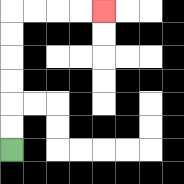{'start': '[0, 6]', 'end': '[4, 0]', 'path_directions': 'U,U,U,U,U,U,R,R,R,R', 'path_coordinates': '[[0, 6], [0, 5], [0, 4], [0, 3], [0, 2], [0, 1], [0, 0], [1, 0], [2, 0], [3, 0], [4, 0]]'}